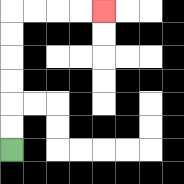{'start': '[0, 6]', 'end': '[4, 0]', 'path_directions': 'U,U,U,U,U,U,R,R,R,R', 'path_coordinates': '[[0, 6], [0, 5], [0, 4], [0, 3], [0, 2], [0, 1], [0, 0], [1, 0], [2, 0], [3, 0], [4, 0]]'}